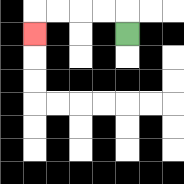{'start': '[5, 1]', 'end': '[1, 1]', 'path_directions': 'U,L,L,L,L,D', 'path_coordinates': '[[5, 1], [5, 0], [4, 0], [3, 0], [2, 0], [1, 0], [1, 1]]'}